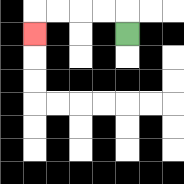{'start': '[5, 1]', 'end': '[1, 1]', 'path_directions': 'U,L,L,L,L,D', 'path_coordinates': '[[5, 1], [5, 0], [4, 0], [3, 0], [2, 0], [1, 0], [1, 1]]'}